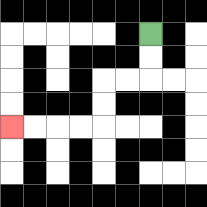{'start': '[6, 1]', 'end': '[0, 5]', 'path_directions': 'D,D,L,L,D,D,L,L,L,L', 'path_coordinates': '[[6, 1], [6, 2], [6, 3], [5, 3], [4, 3], [4, 4], [4, 5], [3, 5], [2, 5], [1, 5], [0, 5]]'}